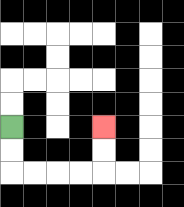{'start': '[0, 5]', 'end': '[4, 5]', 'path_directions': 'D,D,R,R,R,R,U,U', 'path_coordinates': '[[0, 5], [0, 6], [0, 7], [1, 7], [2, 7], [3, 7], [4, 7], [4, 6], [4, 5]]'}